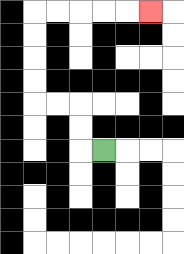{'start': '[4, 6]', 'end': '[6, 0]', 'path_directions': 'L,U,U,L,L,U,U,U,U,R,R,R,R,R', 'path_coordinates': '[[4, 6], [3, 6], [3, 5], [3, 4], [2, 4], [1, 4], [1, 3], [1, 2], [1, 1], [1, 0], [2, 0], [3, 0], [4, 0], [5, 0], [6, 0]]'}